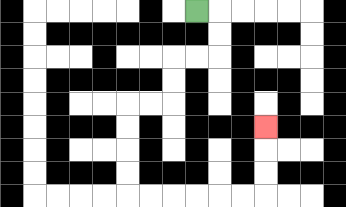{'start': '[8, 0]', 'end': '[11, 5]', 'path_directions': 'R,D,D,L,L,D,D,L,L,D,D,D,D,R,R,R,R,R,R,U,U,U', 'path_coordinates': '[[8, 0], [9, 0], [9, 1], [9, 2], [8, 2], [7, 2], [7, 3], [7, 4], [6, 4], [5, 4], [5, 5], [5, 6], [5, 7], [5, 8], [6, 8], [7, 8], [8, 8], [9, 8], [10, 8], [11, 8], [11, 7], [11, 6], [11, 5]]'}